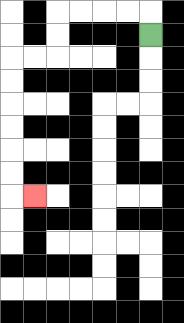{'start': '[6, 1]', 'end': '[1, 8]', 'path_directions': 'U,L,L,L,L,D,D,L,L,D,D,D,D,D,D,R', 'path_coordinates': '[[6, 1], [6, 0], [5, 0], [4, 0], [3, 0], [2, 0], [2, 1], [2, 2], [1, 2], [0, 2], [0, 3], [0, 4], [0, 5], [0, 6], [0, 7], [0, 8], [1, 8]]'}